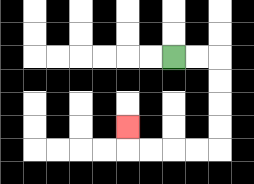{'start': '[7, 2]', 'end': '[5, 5]', 'path_directions': 'R,R,D,D,D,D,L,L,L,L,U', 'path_coordinates': '[[7, 2], [8, 2], [9, 2], [9, 3], [9, 4], [9, 5], [9, 6], [8, 6], [7, 6], [6, 6], [5, 6], [5, 5]]'}